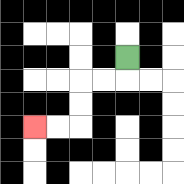{'start': '[5, 2]', 'end': '[1, 5]', 'path_directions': 'D,L,L,D,D,L,L', 'path_coordinates': '[[5, 2], [5, 3], [4, 3], [3, 3], [3, 4], [3, 5], [2, 5], [1, 5]]'}